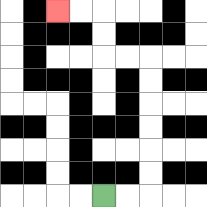{'start': '[4, 8]', 'end': '[2, 0]', 'path_directions': 'R,R,U,U,U,U,U,U,L,L,U,U,L,L', 'path_coordinates': '[[4, 8], [5, 8], [6, 8], [6, 7], [6, 6], [6, 5], [6, 4], [6, 3], [6, 2], [5, 2], [4, 2], [4, 1], [4, 0], [3, 0], [2, 0]]'}